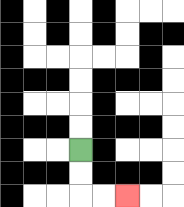{'start': '[3, 6]', 'end': '[5, 8]', 'path_directions': 'D,D,R,R', 'path_coordinates': '[[3, 6], [3, 7], [3, 8], [4, 8], [5, 8]]'}